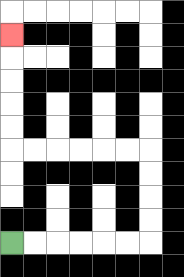{'start': '[0, 10]', 'end': '[0, 1]', 'path_directions': 'R,R,R,R,R,R,U,U,U,U,L,L,L,L,L,L,U,U,U,U,U', 'path_coordinates': '[[0, 10], [1, 10], [2, 10], [3, 10], [4, 10], [5, 10], [6, 10], [6, 9], [6, 8], [6, 7], [6, 6], [5, 6], [4, 6], [3, 6], [2, 6], [1, 6], [0, 6], [0, 5], [0, 4], [0, 3], [0, 2], [0, 1]]'}